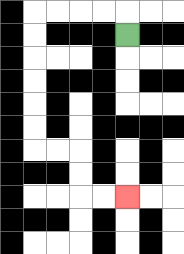{'start': '[5, 1]', 'end': '[5, 8]', 'path_directions': 'U,L,L,L,L,D,D,D,D,D,D,R,R,D,D,R,R', 'path_coordinates': '[[5, 1], [5, 0], [4, 0], [3, 0], [2, 0], [1, 0], [1, 1], [1, 2], [1, 3], [1, 4], [1, 5], [1, 6], [2, 6], [3, 6], [3, 7], [3, 8], [4, 8], [5, 8]]'}